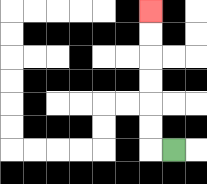{'start': '[7, 6]', 'end': '[6, 0]', 'path_directions': 'L,U,U,U,U,U,U', 'path_coordinates': '[[7, 6], [6, 6], [6, 5], [6, 4], [6, 3], [6, 2], [6, 1], [6, 0]]'}